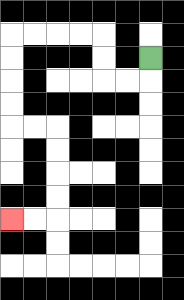{'start': '[6, 2]', 'end': '[0, 9]', 'path_directions': 'D,L,L,U,U,L,L,L,L,D,D,D,D,R,R,D,D,D,D,L,L', 'path_coordinates': '[[6, 2], [6, 3], [5, 3], [4, 3], [4, 2], [4, 1], [3, 1], [2, 1], [1, 1], [0, 1], [0, 2], [0, 3], [0, 4], [0, 5], [1, 5], [2, 5], [2, 6], [2, 7], [2, 8], [2, 9], [1, 9], [0, 9]]'}